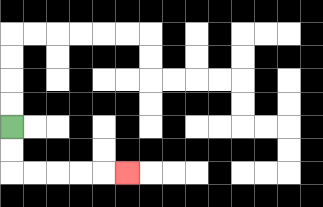{'start': '[0, 5]', 'end': '[5, 7]', 'path_directions': 'D,D,R,R,R,R,R', 'path_coordinates': '[[0, 5], [0, 6], [0, 7], [1, 7], [2, 7], [3, 7], [4, 7], [5, 7]]'}